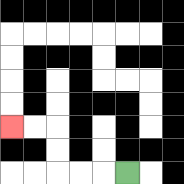{'start': '[5, 7]', 'end': '[0, 5]', 'path_directions': 'L,L,L,U,U,L,L', 'path_coordinates': '[[5, 7], [4, 7], [3, 7], [2, 7], [2, 6], [2, 5], [1, 5], [0, 5]]'}